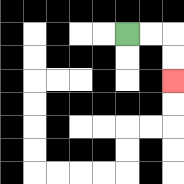{'start': '[5, 1]', 'end': '[7, 3]', 'path_directions': 'R,R,D,D', 'path_coordinates': '[[5, 1], [6, 1], [7, 1], [7, 2], [7, 3]]'}